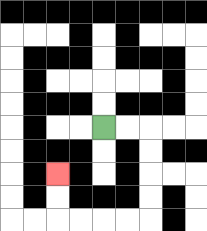{'start': '[4, 5]', 'end': '[2, 7]', 'path_directions': 'R,R,D,D,D,D,L,L,L,L,U,U', 'path_coordinates': '[[4, 5], [5, 5], [6, 5], [6, 6], [6, 7], [6, 8], [6, 9], [5, 9], [4, 9], [3, 9], [2, 9], [2, 8], [2, 7]]'}